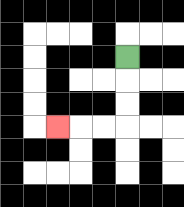{'start': '[5, 2]', 'end': '[2, 5]', 'path_directions': 'D,D,D,L,L,L', 'path_coordinates': '[[5, 2], [5, 3], [5, 4], [5, 5], [4, 5], [3, 5], [2, 5]]'}